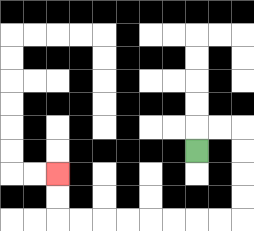{'start': '[8, 6]', 'end': '[2, 7]', 'path_directions': 'U,R,R,D,D,D,D,L,L,L,L,L,L,L,L,U,U', 'path_coordinates': '[[8, 6], [8, 5], [9, 5], [10, 5], [10, 6], [10, 7], [10, 8], [10, 9], [9, 9], [8, 9], [7, 9], [6, 9], [5, 9], [4, 9], [3, 9], [2, 9], [2, 8], [2, 7]]'}